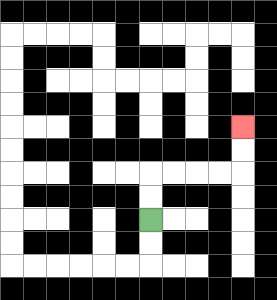{'start': '[6, 9]', 'end': '[10, 5]', 'path_directions': 'U,U,R,R,R,R,U,U', 'path_coordinates': '[[6, 9], [6, 8], [6, 7], [7, 7], [8, 7], [9, 7], [10, 7], [10, 6], [10, 5]]'}